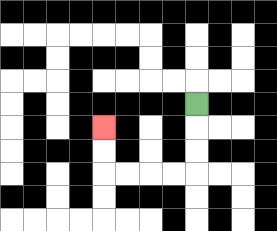{'start': '[8, 4]', 'end': '[4, 5]', 'path_directions': 'D,D,D,L,L,L,L,U,U', 'path_coordinates': '[[8, 4], [8, 5], [8, 6], [8, 7], [7, 7], [6, 7], [5, 7], [4, 7], [4, 6], [4, 5]]'}